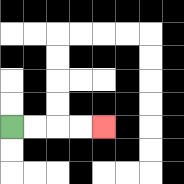{'start': '[0, 5]', 'end': '[4, 5]', 'path_directions': 'R,R,R,R', 'path_coordinates': '[[0, 5], [1, 5], [2, 5], [3, 5], [4, 5]]'}